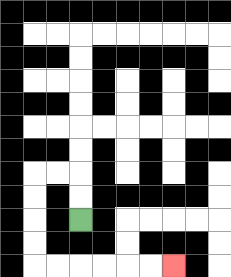{'start': '[3, 9]', 'end': '[7, 11]', 'path_directions': 'U,U,L,L,D,D,D,D,R,R,R,R,R,R', 'path_coordinates': '[[3, 9], [3, 8], [3, 7], [2, 7], [1, 7], [1, 8], [1, 9], [1, 10], [1, 11], [2, 11], [3, 11], [4, 11], [5, 11], [6, 11], [7, 11]]'}